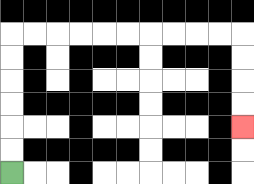{'start': '[0, 7]', 'end': '[10, 5]', 'path_directions': 'U,U,U,U,U,U,R,R,R,R,R,R,R,R,R,R,D,D,D,D', 'path_coordinates': '[[0, 7], [0, 6], [0, 5], [0, 4], [0, 3], [0, 2], [0, 1], [1, 1], [2, 1], [3, 1], [4, 1], [5, 1], [6, 1], [7, 1], [8, 1], [9, 1], [10, 1], [10, 2], [10, 3], [10, 4], [10, 5]]'}